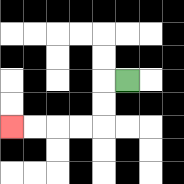{'start': '[5, 3]', 'end': '[0, 5]', 'path_directions': 'L,D,D,L,L,L,L', 'path_coordinates': '[[5, 3], [4, 3], [4, 4], [4, 5], [3, 5], [2, 5], [1, 5], [0, 5]]'}